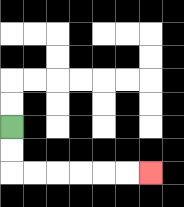{'start': '[0, 5]', 'end': '[6, 7]', 'path_directions': 'D,D,R,R,R,R,R,R', 'path_coordinates': '[[0, 5], [0, 6], [0, 7], [1, 7], [2, 7], [3, 7], [4, 7], [5, 7], [6, 7]]'}